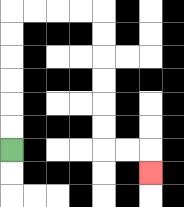{'start': '[0, 6]', 'end': '[6, 7]', 'path_directions': 'U,U,U,U,U,U,R,R,R,R,D,D,D,D,D,D,R,R,D', 'path_coordinates': '[[0, 6], [0, 5], [0, 4], [0, 3], [0, 2], [0, 1], [0, 0], [1, 0], [2, 0], [3, 0], [4, 0], [4, 1], [4, 2], [4, 3], [4, 4], [4, 5], [4, 6], [5, 6], [6, 6], [6, 7]]'}